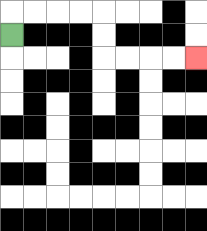{'start': '[0, 1]', 'end': '[8, 2]', 'path_directions': 'U,R,R,R,R,D,D,R,R,R,R', 'path_coordinates': '[[0, 1], [0, 0], [1, 0], [2, 0], [3, 0], [4, 0], [4, 1], [4, 2], [5, 2], [6, 2], [7, 2], [8, 2]]'}